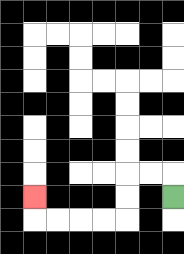{'start': '[7, 8]', 'end': '[1, 8]', 'path_directions': 'U,L,L,D,D,L,L,L,L,U', 'path_coordinates': '[[7, 8], [7, 7], [6, 7], [5, 7], [5, 8], [5, 9], [4, 9], [3, 9], [2, 9], [1, 9], [1, 8]]'}